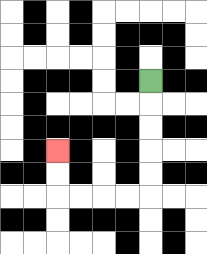{'start': '[6, 3]', 'end': '[2, 6]', 'path_directions': 'D,D,D,D,D,L,L,L,L,U,U', 'path_coordinates': '[[6, 3], [6, 4], [6, 5], [6, 6], [6, 7], [6, 8], [5, 8], [4, 8], [3, 8], [2, 8], [2, 7], [2, 6]]'}